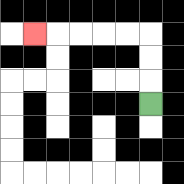{'start': '[6, 4]', 'end': '[1, 1]', 'path_directions': 'U,U,U,L,L,L,L,L', 'path_coordinates': '[[6, 4], [6, 3], [6, 2], [6, 1], [5, 1], [4, 1], [3, 1], [2, 1], [1, 1]]'}